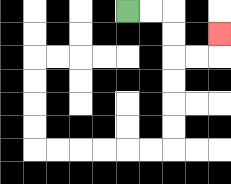{'start': '[5, 0]', 'end': '[9, 1]', 'path_directions': 'R,R,D,D,R,R,U', 'path_coordinates': '[[5, 0], [6, 0], [7, 0], [7, 1], [7, 2], [8, 2], [9, 2], [9, 1]]'}